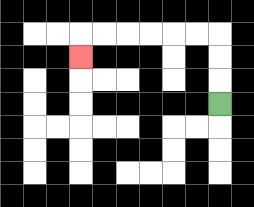{'start': '[9, 4]', 'end': '[3, 2]', 'path_directions': 'U,U,U,L,L,L,L,L,L,D', 'path_coordinates': '[[9, 4], [9, 3], [9, 2], [9, 1], [8, 1], [7, 1], [6, 1], [5, 1], [4, 1], [3, 1], [3, 2]]'}